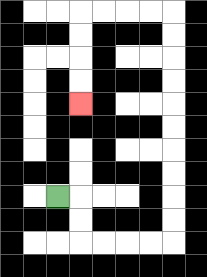{'start': '[2, 8]', 'end': '[3, 4]', 'path_directions': 'R,D,D,R,R,R,R,U,U,U,U,U,U,U,U,U,U,L,L,L,L,D,D,D,D', 'path_coordinates': '[[2, 8], [3, 8], [3, 9], [3, 10], [4, 10], [5, 10], [6, 10], [7, 10], [7, 9], [7, 8], [7, 7], [7, 6], [7, 5], [7, 4], [7, 3], [7, 2], [7, 1], [7, 0], [6, 0], [5, 0], [4, 0], [3, 0], [3, 1], [3, 2], [3, 3], [3, 4]]'}